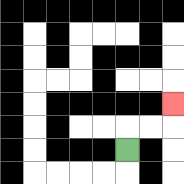{'start': '[5, 6]', 'end': '[7, 4]', 'path_directions': 'U,R,R,U', 'path_coordinates': '[[5, 6], [5, 5], [6, 5], [7, 5], [7, 4]]'}